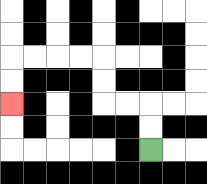{'start': '[6, 6]', 'end': '[0, 4]', 'path_directions': 'U,U,L,L,U,U,L,L,L,L,D,D', 'path_coordinates': '[[6, 6], [6, 5], [6, 4], [5, 4], [4, 4], [4, 3], [4, 2], [3, 2], [2, 2], [1, 2], [0, 2], [0, 3], [0, 4]]'}